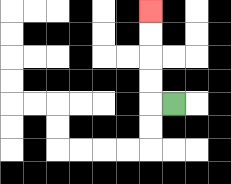{'start': '[7, 4]', 'end': '[6, 0]', 'path_directions': 'L,U,U,U,U', 'path_coordinates': '[[7, 4], [6, 4], [6, 3], [6, 2], [6, 1], [6, 0]]'}